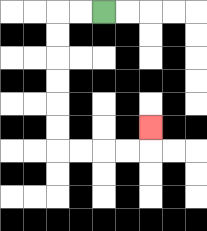{'start': '[4, 0]', 'end': '[6, 5]', 'path_directions': 'L,L,D,D,D,D,D,D,R,R,R,R,U', 'path_coordinates': '[[4, 0], [3, 0], [2, 0], [2, 1], [2, 2], [2, 3], [2, 4], [2, 5], [2, 6], [3, 6], [4, 6], [5, 6], [6, 6], [6, 5]]'}